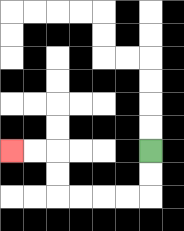{'start': '[6, 6]', 'end': '[0, 6]', 'path_directions': 'D,D,L,L,L,L,U,U,L,L', 'path_coordinates': '[[6, 6], [6, 7], [6, 8], [5, 8], [4, 8], [3, 8], [2, 8], [2, 7], [2, 6], [1, 6], [0, 6]]'}